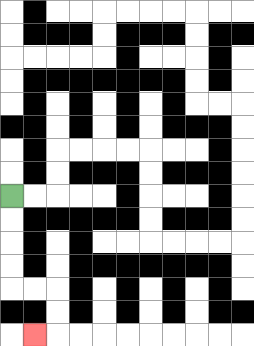{'start': '[0, 8]', 'end': '[1, 14]', 'path_directions': 'D,D,D,D,R,R,D,D,L', 'path_coordinates': '[[0, 8], [0, 9], [0, 10], [0, 11], [0, 12], [1, 12], [2, 12], [2, 13], [2, 14], [1, 14]]'}